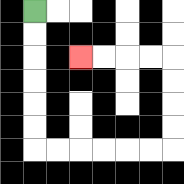{'start': '[1, 0]', 'end': '[3, 2]', 'path_directions': 'D,D,D,D,D,D,R,R,R,R,R,R,U,U,U,U,L,L,L,L', 'path_coordinates': '[[1, 0], [1, 1], [1, 2], [1, 3], [1, 4], [1, 5], [1, 6], [2, 6], [3, 6], [4, 6], [5, 6], [6, 6], [7, 6], [7, 5], [7, 4], [7, 3], [7, 2], [6, 2], [5, 2], [4, 2], [3, 2]]'}